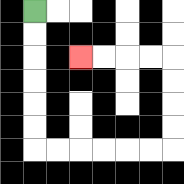{'start': '[1, 0]', 'end': '[3, 2]', 'path_directions': 'D,D,D,D,D,D,R,R,R,R,R,R,U,U,U,U,L,L,L,L', 'path_coordinates': '[[1, 0], [1, 1], [1, 2], [1, 3], [1, 4], [1, 5], [1, 6], [2, 6], [3, 6], [4, 6], [5, 6], [6, 6], [7, 6], [7, 5], [7, 4], [7, 3], [7, 2], [6, 2], [5, 2], [4, 2], [3, 2]]'}